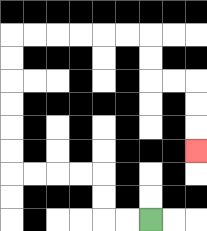{'start': '[6, 9]', 'end': '[8, 6]', 'path_directions': 'L,L,U,U,L,L,L,L,U,U,U,U,U,U,R,R,R,R,R,R,D,D,R,R,D,D,D', 'path_coordinates': '[[6, 9], [5, 9], [4, 9], [4, 8], [4, 7], [3, 7], [2, 7], [1, 7], [0, 7], [0, 6], [0, 5], [0, 4], [0, 3], [0, 2], [0, 1], [1, 1], [2, 1], [3, 1], [4, 1], [5, 1], [6, 1], [6, 2], [6, 3], [7, 3], [8, 3], [8, 4], [8, 5], [8, 6]]'}